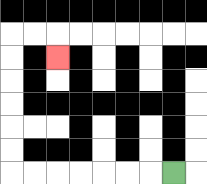{'start': '[7, 7]', 'end': '[2, 2]', 'path_directions': 'L,L,L,L,L,L,L,U,U,U,U,U,U,R,R,D', 'path_coordinates': '[[7, 7], [6, 7], [5, 7], [4, 7], [3, 7], [2, 7], [1, 7], [0, 7], [0, 6], [0, 5], [0, 4], [0, 3], [0, 2], [0, 1], [1, 1], [2, 1], [2, 2]]'}